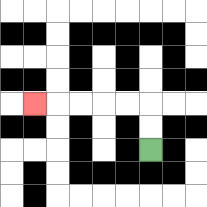{'start': '[6, 6]', 'end': '[1, 4]', 'path_directions': 'U,U,L,L,L,L,L', 'path_coordinates': '[[6, 6], [6, 5], [6, 4], [5, 4], [4, 4], [3, 4], [2, 4], [1, 4]]'}